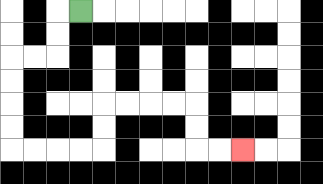{'start': '[3, 0]', 'end': '[10, 6]', 'path_directions': 'L,D,D,L,L,D,D,D,D,R,R,R,R,U,U,R,R,R,R,D,D,R,R', 'path_coordinates': '[[3, 0], [2, 0], [2, 1], [2, 2], [1, 2], [0, 2], [0, 3], [0, 4], [0, 5], [0, 6], [1, 6], [2, 6], [3, 6], [4, 6], [4, 5], [4, 4], [5, 4], [6, 4], [7, 4], [8, 4], [8, 5], [8, 6], [9, 6], [10, 6]]'}